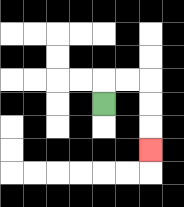{'start': '[4, 4]', 'end': '[6, 6]', 'path_directions': 'U,R,R,D,D,D', 'path_coordinates': '[[4, 4], [4, 3], [5, 3], [6, 3], [6, 4], [6, 5], [6, 6]]'}